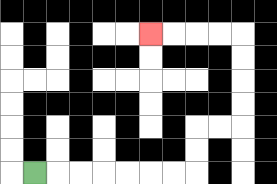{'start': '[1, 7]', 'end': '[6, 1]', 'path_directions': 'R,R,R,R,R,R,R,U,U,R,R,U,U,U,U,L,L,L,L', 'path_coordinates': '[[1, 7], [2, 7], [3, 7], [4, 7], [5, 7], [6, 7], [7, 7], [8, 7], [8, 6], [8, 5], [9, 5], [10, 5], [10, 4], [10, 3], [10, 2], [10, 1], [9, 1], [8, 1], [7, 1], [6, 1]]'}